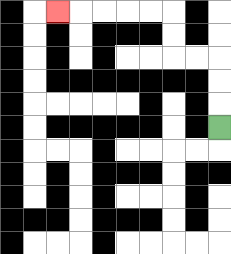{'start': '[9, 5]', 'end': '[2, 0]', 'path_directions': 'U,U,U,L,L,U,U,L,L,L,L,L', 'path_coordinates': '[[9, 5], [9, 4], [9, 3], [9, 2], [8, 2], [7, 2], [7, 1], [7, 0], [6, 0], [5, 0], [4, 0], [3, 0], [2, 0]]'}